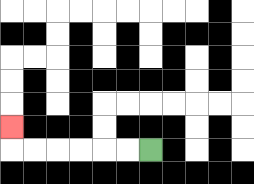{'start': '[6, 6]', 'end': '[0, 5]', 'path_directions': 'L,L,L,L,L,L,U', 'path_coordinates': '[[6, 6], [5, 6], [4, 6], [3, 6], [2, 6], [1, 6], [0, 6], [0, 5]]'}